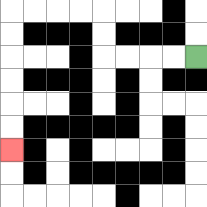{'start': '[8, 2]', 'end': '[0, 6]', 'path_directions': 'L,L,L,L,U,U,L,L,L,L,D,D,D,D,D,D', 'path_coordinates': '[[8, 2], [7, 2], [6, 2], [5, 2], [4, 2], [4, 1], [4, 0], [3, 0], [2, 0], [1, 0], [0, 0], [0, 1], [0, 2], [0, 3], [0, 4], [0, 5], [0, 6]]'}